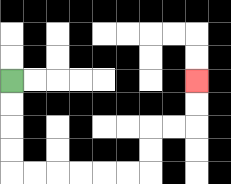{'start': '[0, 3]', 'end': '[8, 3]', 'path_directions': 'D,D,D,D,R,R,R,R,R,R,U,U,R,R,U,U', 'path_coordinates': '[[0, 3], [0, 4], [0, 5], [0, 6], [0, 7], [1, 7], [2, 7], [3, 7], [4, 7], [5, 7], [6, 7], [6, 6], [6, 5], [7, 5], [8, 5], [8, 4], [8, 3]]'}